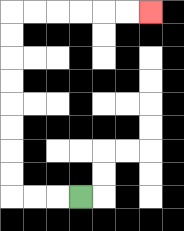{'start': '[3, 8]', 'end': '[6, 0]', 'path_directions': 'L,L,L,U,U,U,U,U,U,U,U,R,R,R,R,R,R', 'path_coordinates': '[[3, 8], [2, 8], [1, 8], [0, 8], [0, 7], [0, 6], [0, 5], [0, 4], [0, 3], [0, 2], [0, 1], [0, 0], [1, 0], [2, 0], [3, 0], [4, 0], [5, 0], [6, 0]]'}